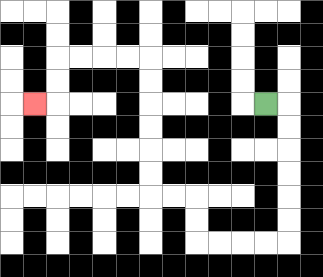{'start': '[11, 4]', 'end': '[1, 4]', 'path_directions': 'R,D,D,D,D,D,D,L,L,L,L,U,U,L,L,U,U,U,U,U,U,L,L,L,L,D,D,L', 'path_coordinates': '[[11, 4], [12, 4], [12, 5], [12, 6], [12, 7], [12, 8], [12, 9], [12, 10], [11, 10], [10, 10], [9, 10], [8, 10], [8, 9], [8, 8], [7, 8], [6, 8], [6, 7], [6, 6], [6, 5], [6, 4], [6, 3], [6, 2], [5, 2], [4, 2], [3, 2], [2, 2], [2, 3], [2, 4], [1, 4]]'}